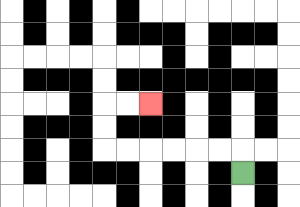{'start': '[10, 7]', 'end': '[6, 4]', 'path_directions': 'U,L,L,L,L,L,L,U,U,R,R', 'path_coordinates': '[[10, 7], [10, 6], [9, 6], [8, 6], [7, 6], [6, 6], [5, 6], [4, 6], [4, 5], [4, 4], [5, 4], [6, 4]]'}